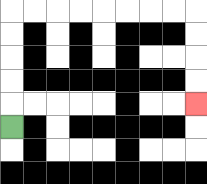{'start': '[0, 5]', 'end': '[8, 4]', 'path_directions': 'U,U,U,U,U,R,R,R,R,R,R,R,R,D,D,D,D', 'path_coordinates': '[[0, 5], [0, 4], [0, 3], [0, 2], [0, 1], [0, 0], [1, 0], [2, 0], [3, 0], [4, 0], [5, 0], [6, 0], [7, 0], [8, 0], [8, 1], [8, 2], [8, 3], [8, 4]]'}